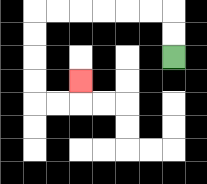{'start': '[7, 2]', 'end': '[3, 3]', 'path_directions': 'U,U,L,L,L,L,L,L,D,D,D,D,R,R,U', 'path_coordinates': '[[7, 2], [7, 1], [7, 0], [6, 0], [5, 0], [4, 0], [3, 0], [2, 0], [1, 0], [1, 1], [1, 2], [1, 3], [1, 4], [2, 4], [3, 4], [3, 3]]'}